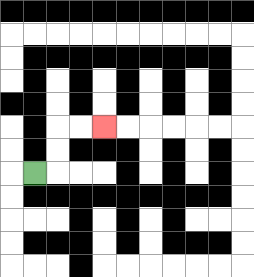{'start': '[1, 7]', 'end': '[4, 5]', 'path_directions': 'R,U,U,R,R', 'path_coordinates': '[[1, 7], [2, 7], [2, 6], [2, 5], [3, 5], [4, 5]]'}